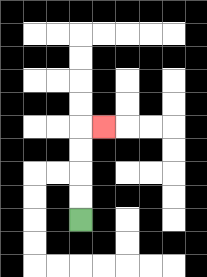{'start': '[3, 9]', 'end': '[4, 5]', 'path_directions': 'U,U,U,U,R', 'path_coordinates': '[[3, 9], [3, 8], [3, 7], [3, 6], [3, 5], [4, 5]]'}